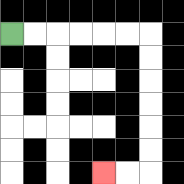{'start': '[0, 1]', 'end': '[4, 7]', 'path_directions': 'R,R,R,R,R,R,D,D,D,D,D,D,L,L', 'path_coordinates': '[[0, 1], [1, 1], [2, 1], [3, 1], [4, 1], [5, 1], [6, 1], [6, 2], [6, 3], [6, 4], [6, 5], [6, 6], [6, 7], [5, 7], [4, 7]]'}